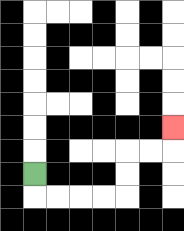{'start': '[1, 7]', 'end': '[7, 5]', 'path_directions': 'D,R,R,R,R,U,U,R,R,U', 'path_coordinates': '[[1, 7], [1, 8], [2, 8], [3, 8], [4, 8], [5, 8], [5, 7], [5, 6], [6, 6], [7, 6], [7, 5]]'}